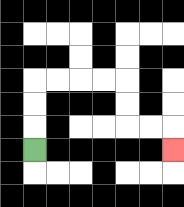{'start': '[1, 6]', 'end': '[7, 6]', 'path_directions': 'U,U,U,R,R,R,R,D,D,R,R,D', 'path_coordinates': '[[1, 6], [1, 5], [1, 4], [1, 3], [2, 3], [3, 3], [4, 3], [5, 3], [5, 4], [5, 5], [6, 5], [7, 5], [7, 6]]'}